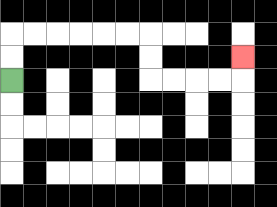{'start': '[0, 3]', 'end': '[10, 2]', 'path_directions': 'U,U,R,R,R,R,R,R,D,D,R,R,R,R,U', 'path_coordinates': '[[0, 3], [0, 2], [0, 1], [1, 1], [2, 1], [3, 1], [4, 1], [5, 1], [6, 1], [6, 2], [6, 3], [7, 3], [8, 3], [9, 3], [10, 3], [10, 2]]'}